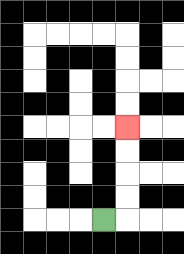{'start': '[4, 9]', 'end': '[5, 5]', 'path_directions': 'R,U,U,U,U', 'path_coordinates': '[[4, 9], [5, 9], [5, 8], [5, 7], [5, 6], [5, 5]]'}